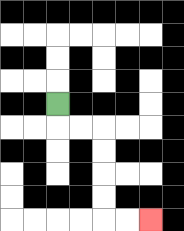{'start': '[2, 4]', 'end': '[6, 9]', 'path_directions': 'D,R,R,D,D,D,D,R,R', 'path_coordinates': '[[2, 4], [2, 5], [3, 5], [4, 5], [4, 6], [4, 7], [4, 8], [4, 9], [5, 9], [6, 9]]'}